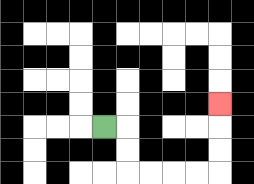{'start': '[4, 5]', 'end': '[9, 4]', 'path_directions': 'R,D,D,R,R,R,R,U,U,U', 'path_coordinates': '[[4, 5], [5, 5], [5, 6], [5, 7], [6, 7], [7, 7], [8, 7], [9, 7], [9, 6], [9, 5], [9, 4]]'}